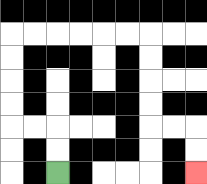{'start': '[2, 7]', 'end': '[8, 7]', 'path_directions': 'U,U,L,L,U,U,U,U,R,R,R,R,R,R,D,D,D,D,R,R,D,D', 'path_coordinates': '[[2, 7], [2, 6], [2, 5], [1, 5], [0, 5], [0, 4], [0, 3], [0, 2], [0, 1], [1, 1], [2, 1], [3, 1], [4, 1], [5, 1], [6, 1], [6, 2], [6, 3], [6, 4], [6, 5], [7, 5], [8, 5], [8, 6], [8, 7]]'}